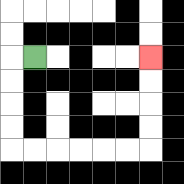{'start': '[1, 2]', 'end': '[6, 2]', 'path_directions': 'L,D,D,D,D,R,R,R,R,R,R,U,U,U,U', 'path_coordinates': '[[1, 2], [0, 2], [0, 3], [0, 4], [0, 5], [0, 6], [1, 6], [2, 6], [3, 6], [4, 6], [5, 6], [6, 6], [6, 5], [6, 4], [6, 3], [6, 2]]'}